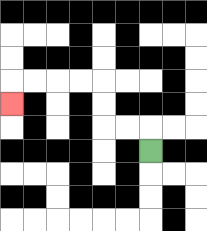{'start': '[6, 6]', 'end': '[0, 4]', 'path_directions': 'U,L,L,U,U,L,L,L,L,D', 'path_coordinates': '[[6, 6], [6, 5], [5, 5], [4, 5], [4, 4], [4, 3], [3, 3], [2, 3], [1, 3], [0, 3], [0, 4]]'}